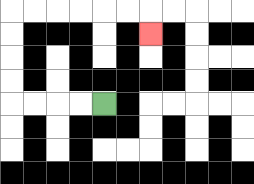{'start': '[4, 4]', 'end': '[6, 1]', 'path_directions': 'L,L,L,L,U,U,U,U,R,R,R,R,R,R,D', 'path_coordinates': '[[4, 4], [3, 4], [2, 4], [1, 4], [0, 4], [0, 3], [0, 2], [0, 1], [0, 0], [1, 0], [2, 0], [3, 0], [4, 0], [5, 0], [6, 0], [6, 1]]'}